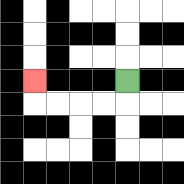{'start': '[5, 3]', 'end': '[1, 3]', 'path_directions': 'D,L,L,L,L,U', 'path_coordinates': '[[5, 3], [5, 4], [4, 4], [3, 4], [2, 4], [1, 4], [1, 3]]'}